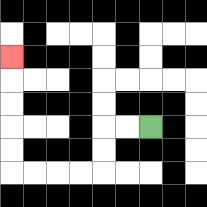{'start': '[6, 5]', 'end': '[0, 2]', 'path_directions': 'L,L,D,D,L,L,L,L,U,U,U,U,U', 'path_coordinates': '[[6, 5], [5, 5], [4, 5], [4, 6], [4, 7], [3, 7], [2, 7], [1, 7], [0, 7], [0, 6], [0, 5], [0, 4], [0, 3], [0, 2]]'}